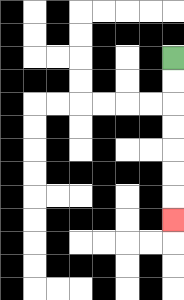{'start': '[7, 2]', 'end': '[7, 9]', 'path_directions': 'D,D,D,D,D,D,D', 'path_coordinates': '[[7, 2], [7, 3], [7, 4], [7, 5], [7, 6], [7, 7], [7, 8], [7, 9]]'}